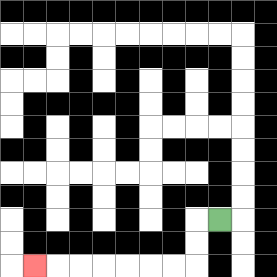{'start': '[9, 9]', 'end': '[1, 11]', 'path_directions': 'L,D,D,L,L,L,L,L,L,L', 'path_coordinates': '[[9, 9], [8, 9], [8, 10], [8, 11], [7, 11], [6, 11], [5, 11], [4, 11], [3, 11], [2, 11], [1, 11]]'}